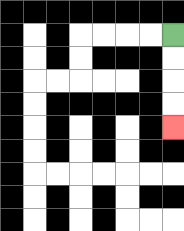{'start': '[7, 1]', 'end': '[7, 5]', 'path_directions': 'D,D,D,D', 'path_coordinates': '[[7, 1], [7, 2], [7, 3], [7, 4], [7, 5]]'}